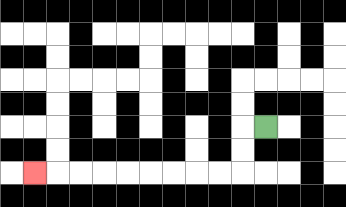{'start': '[11, 5]', 'end': '[1, 7]', 'path_directions': 'L,D,D,L,L,L,L,L,L,L,L,L', 'path_coordinates': '[[11, 5], [10, 5], [10, 6], [10, 7], [9, 7], [8, 7], [7, 7], [6, 7], [5, 7], [4, 7], [3, 7], [2, 7], [1, 7]]'}